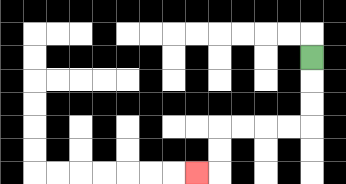{'start': '[13, 2]', 'end': '[8, 7]', 'path_directions': 'D,D,D,L,L,L,L,D,D,L', 'path_coordinates': '[[13, 2], [13, 3], [13, 4], [13, 5], [12, 5], [11, 5], [10, 5], [9, 5], [9, 6], [9, 7], [8, 7]]'}